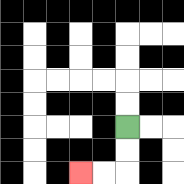{'start': '[5, 5]', 'end': '[3, 7]', 'path_directions': 'D,D,L,L', 'path_coordinates': '[[5, 5], [5, 6], [5, 7], [4, 7], [3, 7]]'}